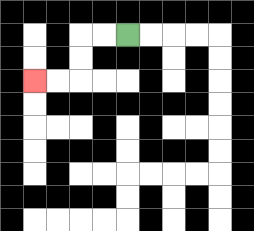{'start': '[5, 1]', 'end': '[1, 3]', 'path_directions': 'L,L,D,D,L,L', 'path_coordinates': '[[5, 1], [4, 1], [3, 1], [3, 2], [3, 3], [2, 3], [1, 3]]'}